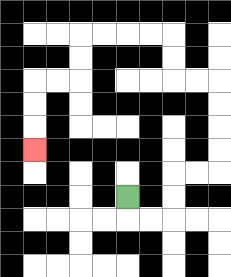{'start': '[5, 8]', 'end': '[1, 6]', 'path_directions': 'D,R,R,U,U,R,R,U,U,U,U,L,L,U,U,L,L,L,L,D,D,L,L,D,D,D', 'path_coordinates': '[[5, 8], [5, 9], [6, 9], [7, 9], [7, 8], [7, 7], [8, 7], [9, 7], [9, 6], [9, 5], [9, 4], [9, 3], [8, 3], [7, 3], [7, 2], [7, 1], [6, 1], [5, 1], [4, 1], [3, 1], [3, 2], [3, 3], [2, 3], [1, 3], [1, 4], [1, 5], [1, 6]]'}